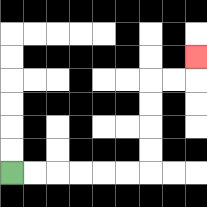{'start': '[0, 7]', 'end': '[8, 2]', 'path_directions': 'R,R,R,R,R,R,U,U,U,U,R,R,U', 'path_coordinates': '[[0, 7], [1, 7], [2, 7], [3, 7], [4, 7], [5, 7], [6, 7], [6, 6], [6, 5], [6, 4], [6, 3], [7, 3], [8, 3], [8, 2]]'}